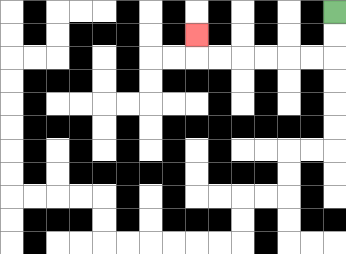{'start': '[14, 0]', 'end': '[8, 1]', 'path_directions': 'D,D,L,L,L,L,L,L,U', 'path_coordinates': '[[14, 0], [14, 1], [14, 2], [13, 2], [12, 2], [11, 2], [10, 2], [9, 2], [8, 2], [8, 1]]'}